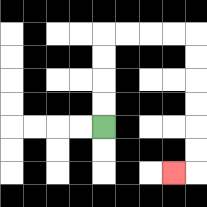{'start': '[4, 5]', 'end': '[7, 7]', 'path_directions': 'U,U,U,U,R,R,R,R,D,D,D,D,D,D,L', 'path_coordinates': '[[4, 5], [4, 4], [4, 3], [4, 2], [4, 1], [5, 1], [6, 1], [7, 1], [8, 1], [8, 2], [8, 3], [8, 4], [8, 5], [8, 6], [8, 7], [7, 7]]'}